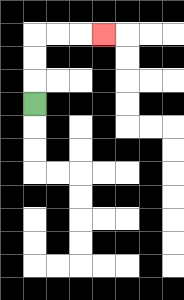{'start': '[1, 4]', 'end': '[4, 1]', 'path_directions': 'U,U,U,R,R,R', 'path_coordinates': '[[1, 4], [1, 3], [1, 2], [1, 1], [2, 1], [3, 1], [4, 1]]'}